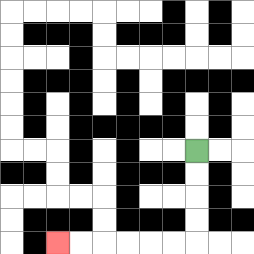{'start': '[8, 6]', 'end': '[2, 10]', 'path_directions': 'D,D,D,D,L,L,L,L,L,L', 'path_coordinates': '[[8, 6], [8, 7], [8, 8], [8, 9], [8, 10], [7, 10], [6, 10], [5, 10], [4, 10], [3, 10], [2, 10]]'}